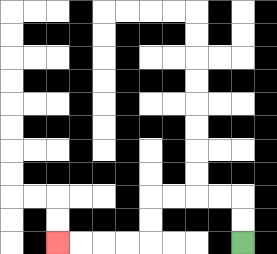{'start': '[10, 10]', 'end': '[2, 10]', 'path_directions': 'U,U,L,L,L,L,D,D,L,L,L,L', 'path_coordinates': '[[10, 10], [10, 9], [10, 8], [9, 8], [8, 8], [7, 8], [6, 8], [6, 9], [6, 10], [5, 10], [4, 10], [3, 10], [2, 10]]'}